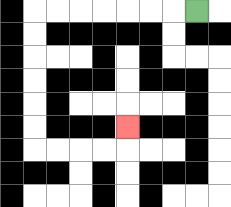{'start': '[8, 0]', 'end': '[5, 5]', 'path_directions': 'L,L,L,L,L,L,L,D,D,D,D,D,D,R,R,R,R,U', 'path_coordinates': '[[8, 0], [7, 0], [6, 0], [5, 0], [4, 0], [3, 0], [2, 0], [1, 0], [1, 1], [1, 2], [1, 3], [1, 4], [1, 5], [1, 6], [2, 6], [3, 6], [4, 6], [5, 6], [5, 5]]'}